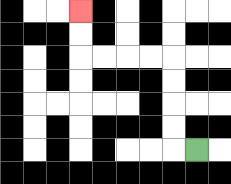{'start': '[8, 6]', 'end': '[3, 0]', 'path_directions': 'L,U,U,U,U,L,L,L,L,U,U', 'path_coordinates': '[[8, 6], [7, 6], [7, 5], [7, 4], [7, 3], [7, 2], [6, 2], [5, 2], [4, 2], [3, 2], [3, 1], [3, 0]]'}